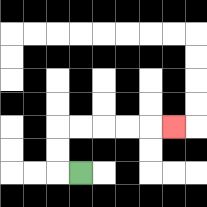{'start': '[3, 7]', 'end': '[7, 5]', 'path_directions': 'L,U,U,R,R,R,R,R', 'path_coordinates': '[[3, 7], [2, 7], [2, 6], [2, 5], [3, 5], [4, 5], [5, 5], [6, 5], [7, 5]]'}